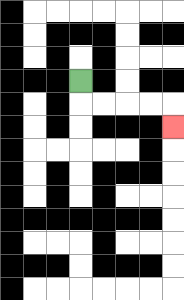{'start': '[3, 3]', 'end': '[7, 5]', 'path_directions': 'D,R,R,R,R,D', 'path_coordinates': '[[3, 3], [3, 4], [4, 4], [5, 4], [6, 4], [7, 4], [7, 5]]'}